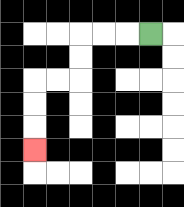{'start': '[6, 1]', 'end': '[1, 6]', 'path_directions': 'L,L,L,D,D,L,L,D,D,D', 'path_coordinates': '[[6, 1], [5, 1], [4, 1], [3, 1], [3, 2], [3, 3], [2, 3], [1, 3], [1, 4], [1, 5], [1, 6]]'}